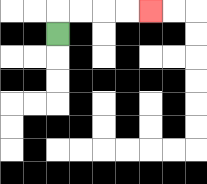{'start': '[2, 1]', 'end': '[6, 0]', 'path_directions': 'U,R,R,R,R', 'path_coordinates': '[[2, 1], [2, 0], [3, 0], [4, 0], [5, 0], [6, 0]]'}